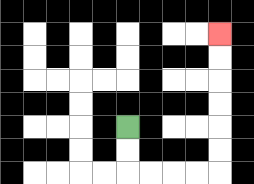{'start': '[5, 5]', 'end': '[9, 1]', 'path_directions': 'D,D,R,R,R,R,U,U,U,U,U,U', 'path_coordinates': '[[5, 5], [5, 6], [5, 7], [6, 7], [7, 7], [8, 7], [9, 7], [9, 6], [9, 5], [9, 4], [9, 3], [9, 2], [9, 1]]'}